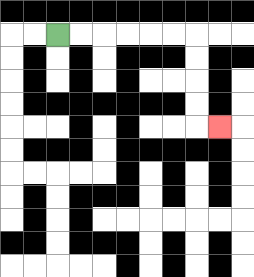{'start': '[2, 1]', 'end': '[9, 5]', 'path_directions': 'R,R,R,R,R,R,D,D,D,D,R', 'path_coordinates': '[[2, 1], [3, 1], [4, 1], [5, 1], [6, 1], [7, 1], [8, 1], [8, 2], [8, 3], [8, 4], [8, 5], [9, 5]]'}